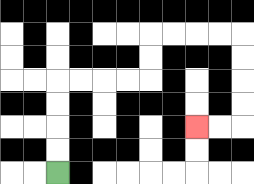{'start': '[2, 7]', 'end': '[8, 5]', 'path_directions': 'U,U,U,U,R,R,R,R,U,U,R,R,R,R,D,D,D,D,L,L', 'path_coordinates': '[[2, 7], [2, 6], [2, 5], [2, 4], [2, 3], [3, 3], [4, 3], [5, 3], [6, 3], [6, 2], [6, 1], [7, 1], [8, 1], [9, 1], [10, 1], [10, 2], [10, 3], [10, 4], [10, 5], [9, 5], [8, 5]]'}